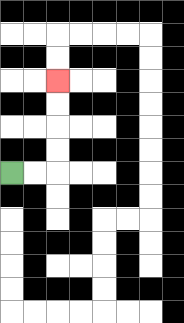{'start': '[0, 7]', 'end': '[2, 3]', 'path_directions': 'R,R,U,U,U,U', 'path_coordinates': '[[0, 7], [1, 7], [2, 7], [2, 6], [2, 5], [2, 4], [2, 3]]'}